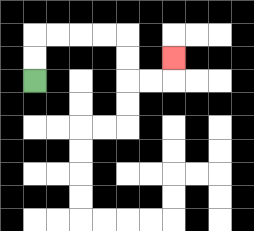{'start': '[1, 3]', 'end': '[7, 2]', 'path_directions': 'U,U,R,R,R,R,D,D,R,R,U', 'path_coordinates': '[[1, 3], [1, 2], [1, 1], [2, 1], [3, 1], [4, 1], [5, 1], [5, 2], [5, 3], [6, 3], [7, 3], [7, 2]]'}